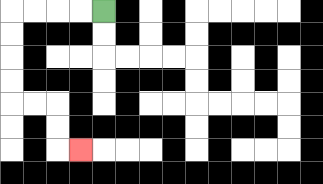{'start': '[4, 0]', 'end': '[3, 6]', 'path_directions': 'L,L,L,L,D,D,D,D,R,R,D,D,R', 'path_coordinates': '[[4, 0], [3, 0], [2, 0], [1, 0], [0, 0], [0, 1], [0, 2], [0, 3], [0, 4], [1, 4], [2, 4], [2, 5], [2, 6], [3, 6]]'}